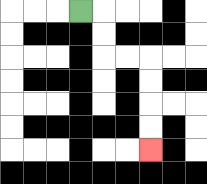{'start': '[3, 0]', 'end': '[6, 6]', 'path_directions': 'R,D,D,R,R,D,D,D,D', 'path_coordinates': '[[3, 0], [4, 0], [4, 1], [4, 2], [5, 2], [6, 2], [6, 3], [6, 4], [6, 5], [6, 6]]'}